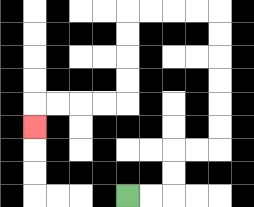{'start': '[5, 8]', 'end': '[1, 5]', 'path_directions': 'R,R,U,U,R,R,U,U,U,U,U,U,L,L,L,L,D,D,D,D,L,L,L,L,D', 'path_coordinates': '[[5, 8], [6, 8], [7, 8], [7, 7], [7, 6], [8, 6], [9, 6], [9, 5], [9, 4], [9, 3], [9, 2], [9, 1], [9, 0], [8, 0], [7, 0], [6, 0], [5, 0], [5, 1], [5, 2], [5, 3], [5, 4], [4, 4], [3, 4], [2, 4], [1, 4], [1, 5]]'}